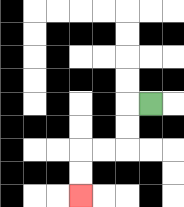{'start': '[6, 4]', 'end': '[3, 8]', 'path_directions': 'L,D,D,L,L,D,D', 'path_coordinates': '[[6, 4], [5, 4], [5, 5], [5, 6], [4, 6], [3, 6], [3, 7], [3, 8]]'}